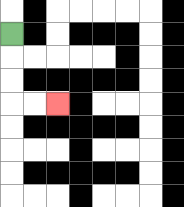{'start': '[0, 1]', 'end': '[2, 4]', 'path_directions': 'D,D,D,R,R', 'path_coordinates': '[[0, 1], [0, 2], [0, 3], [0, 4], [1, 4], [2, 4]]'}